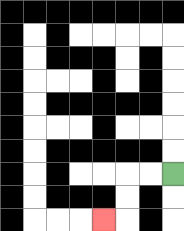{'start': '[7, 7]', 'end': '[4, 9]', 'path_directions': 'L,L,D,D,L', 'path_coordinates': '[[7, 7], [6, 7], [5, 7], [5, 8], [5, 9], [4, 9]]'}